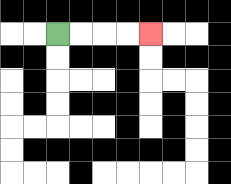{'start': '[2, 1]', 'end': '[6, 1]', 'path_directions': 'R,R,R,R', 'path_coordinates': '[[2, 1], [3, 1], [4, 1], [5, 1], [6, 1]]'}